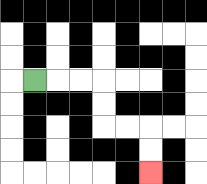{'start': '[1, 3]', 'end': '[6, 7]', 'path_directions': 'R,R,R,D,D,R,R,D,D', 'path_coordinates': '[[1, 3], [2, 3], [3, 3], [4, 3], [4, 4], [4, 5], [5, 5], [6, 5], [6, 6], [6, 7]]'}